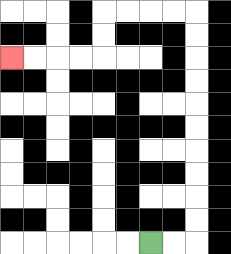{'start': '[6, 10]', 'end': '[0, 2]', 'path_directions': 'R,R,U,U,U,U,U,U,U,U,U,U,L,L,L,L,D,D,L,L,L,L', 'path_coordinates': '[[6, 10], [7, 10], [8, 10], [8, 9], [8, 8], [8, 7], [8, 6], [8, 5], [8, 4], [8, 3], [8, 2], [8, 1], [8, 0], [7, 0], [6, 0], [5, 0], [4, 0], [4, 1], [4, 2], [3, 2], [2, 2], [1, 2], [0, 2]]'}